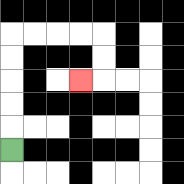{'start': '[0, 6]', 'end': '[3, 3]', 'path_directions': 'U,U,U,U,U,R,R,R,R,D,D,L', 'path_coordinates': '[[0, 6], [0, 5], [0, 4], [0, 3], [0, 2], [0, 1], [1, 1], [2, 1], [3, 1], [4, 1], [4, 2], [4, 3], [3, 3]]'}